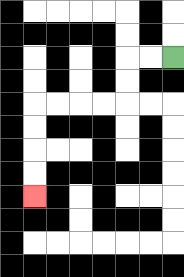{'start': '[7, 2]', 'end': '[1, 8]', 'path_directions': 'L,L,D,D,L,L,L,L,D,D,D,D', 'path_coordinates': '[[7, 2], [6, 2], [5, 2], [5, 3], [5, 4], [4, 4], [3, 4], [2, 4], [1, 4], [1, 5], [1, 6], [1, 7], [1, 8]]'}